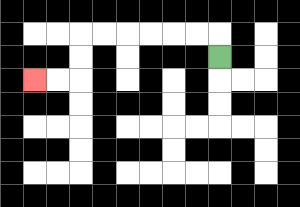{'start': '[9, 2]', 'end': '[1, 3]', 'path_directions': 'U,L,L,L,L,L,L,D,D,L,L', 'path_coordinates': '[[9, 2], [9, 1], [8, 1], [7, 1], [6, 1], [5, 1], [4, 1], [3, 1], [3, 2], [3, 3], [2, 3], [1, 3]]'}